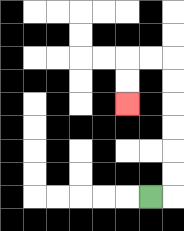{'start': '[6, 8]', 'end': '[5, 4]', 'path_directions': 'R,U,U,U,U,U,U,L,L,D,D', 'path_coordinates': '[[6, 8], [7, 8], [7, 7], [7, 6], [7, 5], [7, 4], [7, 3], [7, 2], [6, 2], [5, 2], [5, 3], [5, 4]]'}